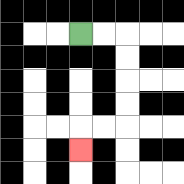{'start': '[3, 1]', 'end': '[3, 6]', 'path_directions': 'R,R,D,D,D,D,L,L,D', 'path_coordinates': '[[3, 1], [4, 1], [5, 1], [5, 2], [5, 3], [5, 4], [5, 5], [4, 5], [3, 5], [3, 6]]'}